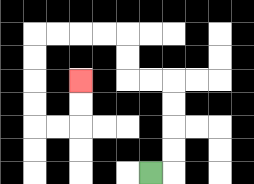{'start': '[6, 7]', 'end': '[3, 3]', 'path_directions': 'R,U,U,U,U,L,L,U,U,L,L,L,L,D,D,D,D,R,R,U,U', 'path_coordinates': '[[6, 7], [7, 7], [7, 6], [7, 5], [7, 4], [7, 3], [6, 3], [5, 3], [5, 2], [5, 1], [4, 1], [3, 1], [2, 1], [1, 1], [1, 2], [1, 3], [1, 4], [1, 5], [2, 5], [3, 5], [3, 4], [3, 3]]'}